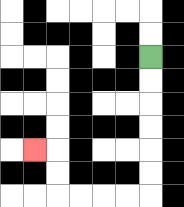{'start': '[6, 2]', 'end': '[1, 6]', 'path_directions': 'D,D,D,D,D,D,L,L,L,L,U,U,L', 'path_coordinates': '[[6, 2], [6, 3], [6, 4], [6, 5], [6, 6], [6, 7], [6, 8], [5, 8], [4, 8], [3, 8], [2, 8], [2, 7], [2, 6], [1, 6]]'}